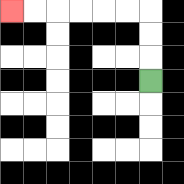{'start': '[6, 3]', 'end': '[0, 0]', 'path_directions': 'U,U,U,L,L,L,L,L,L', 'path_coordinates': '[[6, 3], [6, 2], [6, 1], [6, 0], [5, 0], [4, 0], [3, 0], [2, 0], [1, 0], [0, 0]]'}